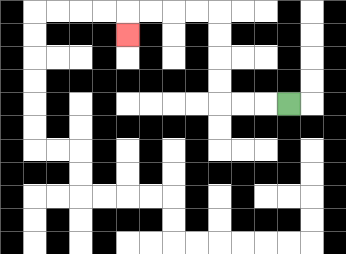{'start': '[12, 4]', 'end': '[5, 1]', 'path_directions': 'L,L,L,U,U,U,U,L,L,L,L,D', 'path_coordinates': '[[12, 4], [11, 4], [10, 4], [9, 4], [9, 3], [9, 2], [9, 1], [9, 0], [8, 0], [7, 0], [6, 0], [5, 0], [5, 1]]'}